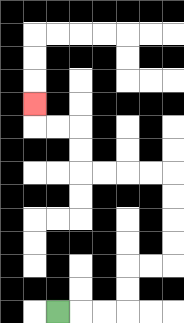{'start': '[2, 13]', 'end': '[1, 4]', 'path_directions': 'R,R,R,U,U,R,R,U,U,U,U,L,L,L,L,U,U,L,L,U', 'path_coordinates': '[[2, 13], [3, 13], [4, 13], [5, 13], [5, 12], [5, 11], [6, 11], [7, 11], [7, 10], [7, 9], [7, 8], [7, 7], [6, 7], [5, 7], [4, 7], [3, 7], [3, 6], [3, 5], [2, 5], [1, 5], [1, 4]]'}